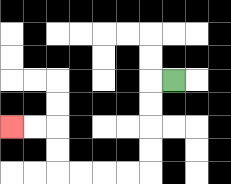{'start': '[7, 3]', 'end': '[0, 5]', 'path_directions': 'L,D,D,D,D,L,L,L,L,U,U,L,L', 'path_coordinates': '[[7, 3], [6, 3], [6, 4], [6, 5], [6, 6], [6, 7], [5, 7], [4, 7], [3, 7], [2, 7], [2, 6], [2, 5], [1, 5], [0, 5]]'}